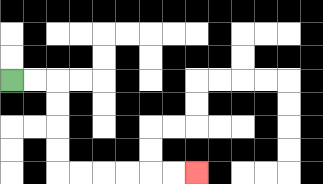{'start': '[0, 3]', 'end': '[8, 7]', 'path_directions': 'R,R,D,D,D,D,R,R,R,R,R,R', 'path_coordinates': '[[0, 3], [1, 3], [2, 3], [2, 4], [2, 5], [2, 6], [2, 7], [3, 7], [4, 7], [5, 7], [6, 7], [7, 7], [8, 7]]'}